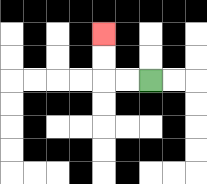{'start': '[6, 3]', 'end': '[4, 1]', 'path_directions': 'L,L,U,U', 'path_coordinates': '[[6, 3], [5, 3], [4, 3], [4, 2], [4, 1]]'}